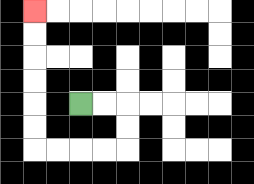{'start': '[3, 4]', 'end': '[1, 0]', 'path_directions': 'R,R,D,D,L,L,L,L,U,U,U,U,U,U', 'path_coordinates': '[[3, 4], [4, 4], [5, 4], [5, 5], [5, 6], [4, 6], [3, 6], [2, 6], [1, 6], [1, 5], [1, 4], [1, 3], [1, 2], [1, 1], [1, 0]]'}